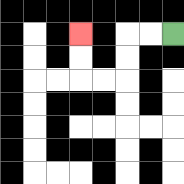{'start': '[7, 1]', 'end': '[3, 1]', 'path_directions': 'L,L,D,D,L,L,U,U', 'path_coordinates': '[[7, 1], [6, 1], [5, 1], [5, 2], [5, 3], [4, 3], [3, 3], [3, 2], [3, 1]]'}